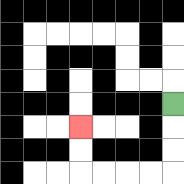{'start': '[7, 4]', 'end': '[3, 5]', 'path_directions': 'D,D,D,L,L,L,L,U,U', 'path_coordinates': '[[7, 4], [7, 5], [7, 6], [7, 7], [6, 7], [5, 7], [4, 7], [3, 7], [3, 6], [3, 5]]'}